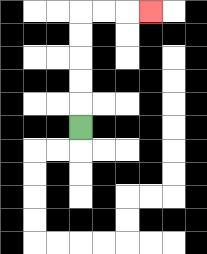{'start': '[3, 5]', 'end': '[6, 0]', 'path_directions': 'U,U,U,U,U,R,R,R', 'path_coordinates': '[[3, 5], [3, 4], [3, 3], [3, 2], [3, 1], [3, 0], [4, 0], [5, 0], [6, 0]]'}